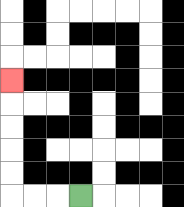{'start': '[3, 8]', 'end': '[0, 3]', 'path_directions': 'L,L,L,U,U,U,U,U', 'path_coordinates': '[[3, 8], [2, 8], [1, 8], [0, 8], [0, 7], [0, 6], [0, 5], [0, 4], [0, 3]]'}